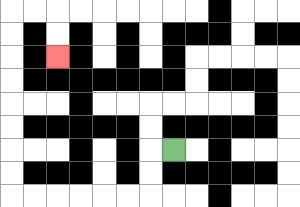{'start': '[7, 6]', 'end': '[2, 2]', 'path_directions': 'L,D,D,L,L,L,L,L,L,U,U,U,U,U,U,U,U,R,R,D,D', 'path_coordinates': '[[7, 6], [6, 6], [6, 7], [6, 8], [5, 8], [4, 8], [3, 8], [2, 8], [1, 8], [0, 8], [0, 7], [0, 6], [0, 5], [0, 4], [0, 3], [0, 2], [0, 1], [0, 0], [1, 0], [2, 0], [2, 1], [2, 2]]'}